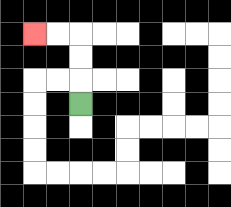{'start': '[3, 4]', 'end': '[1, 1]', 'path_directions': 'U,U,U,L,L', 'path_coordinates': '[[3, 4], [3, 3], [3, 2], [3, 1], [2, 1], [1, 1]]'}